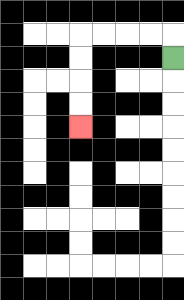{'start': '[7, 2]', 'end': '[3, 5]', 'path_directions': 'U,L,L,L,L,D,D,D,D', 'path_coordinates': '[[7, 2], [7, 1], [6, 1], [5, 1], [4, 1], [3, 1], [3, 2], [3, 3], [3, 4], [3, 5]]'}